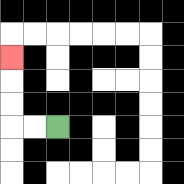{'start': '[2, 5]', 'end': '[0, 2]', 'path_directions': 'L,L,U,U,U', 'path_coordinates': '[[2, 5], [1, 5], [0, 5], [0, 4], [0, 3], [0, 2]]'}